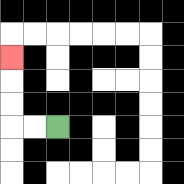{'start': '[2, 5]', 'end': '[0, 2]', 'path_directions': 'L,L,U,U,U', 'path_coordinates': '[[2, 5], [1, 5], [0, 5], [0, 4], [0, 3], [0, 2]]'}